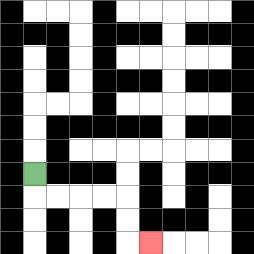{'start': '[1, 7]', 'end': '[6, 10]', 'path_directions': 'D,R,R,R,R,D,D,R', 'path_coordinates': '[[1, 7], [1, 8], [2, 8], [3, 8], [4, 8], [5, 8], [5, 9], [5, 10], [6, 10]]'}